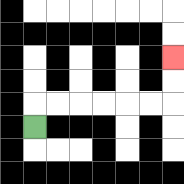{'start': '[1, 5]', 'end': '[7, 2]', 'path_directions': 'U,R,R,R,R,R,R,U,U', 'path_coordinates': '[[1, 5], [1, 4], [2, 4], [3, 4], [4, 4], [5, 4], [6, 4], [7, 4], [7, 3], [7, 2]]'}